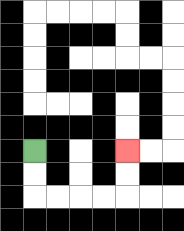{'start': '[1, 6]', 'end': '[5, 6]', 'path_directions': 'D,D,R,R,R,R,U,U', 'path_coordinates': '[[1, 6], [1, 7], [1, 8], [2, 8], [3, 8], [4, 8], [5, 8], [5, 7], [5, 6]]'}